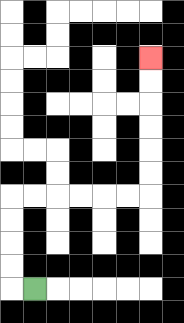{'start': '[1, 12]', 'end': '[6, 2]', 'path_directions': 'L,U,U,U,U,R,R,R,R,R,R,U,U,U,U,U,U', 'path_coordinates': '[[1, 12], [0, 12], [0, 11], [0, 10], [0, 9], [0, 8], [1, 8], [2, 8], [3, 8], [4, 8], [5, 8], [6, 8], [6, 7], [6, 6], [6, 5], [6, 4], [6, 3], [6, 2]]'}